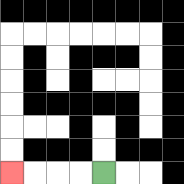{'start': '[4, 7]', 'end': '[0, 7]', 'path_directions': 'L,L,L,L', 'path_coordinates': '[[4, 7], [3, 7], [2, 7], [1, 7], [0, 7]]'}